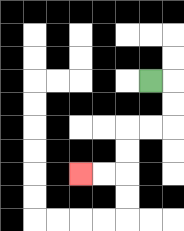{'start': '[6, 3]', 'end': '[3, 7]', 'path_directions': 'R,D,D,L,L,D,D,L,L', 'path_coordinates': '[[6, 3], [7, 3], [7, 4], [7, 5], [6, 5], [5, 5], [5, 6], [5, 7], [4, 7], [3, 7]]'}